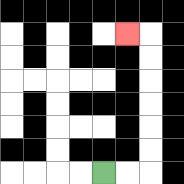{'start': '[4, 7]', 'end': '[5, 1]', 'path_directions': 'R,R,U,U,U,U,U,U,L', 'path_coordinates': '[[4, 7], [5, 7], [6, 7], [6, 6], [6, 5], [6, 4], [6, 3], [6, 2], [6, 1], [5, 1]]'}